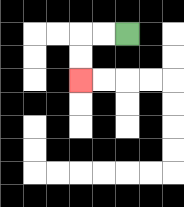{'start': '[5, 1]', 'end': '[3, 3]', 'path_directions': 'L,L,D,D', 'path_coordinates': '[[5, 1], [4, 1], [3, 1], [3, 2], [3, 3]]'}